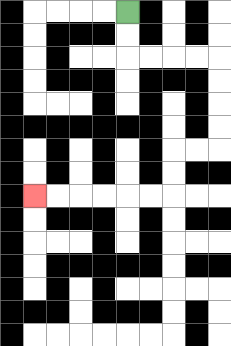{'start': '[5, 0]', 'end': '[1, 8]', 'path_directions': 'D,D,R,R,R,R,D,D,D,D,L,L,D,D,L,L,L,L,L,L', 'path_coordinates': '[[5, 0], [5, 1], [5, 2], [6, 2], [7, 2], [8, 2], [9, 2], [9, 3], [9, 4], [9, 5], [9, 6], [8, 6], [7, 6], [7, 7], [7, 8], [6, 8], [5, 8], [4, 8], [3, 8], [2, 8], [1, 8]]'}